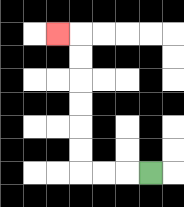{'start': '[6, 7]', 'end': '[2, 1]', 'path_directions': 'L,L,L,U,U,U,U,U,U,L', 'path_coordinates': '[[6, 7], [5, 7], [4, 7], [3, 7], [3, 6], [3, 5], [3, 4], [3, 3], [3, 2], [3, 1], [2, 1]]'}